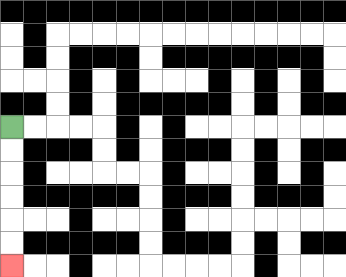{'start': '[0, 5]', 'end': '[0, 11]', 'path_directions': 'D,D,D,D,D,D', 'path_coordinates': '[[0, 5], [0, 6], [0, 7], [0, 8], [0, 9], [0, 10], [0, 11]]'}